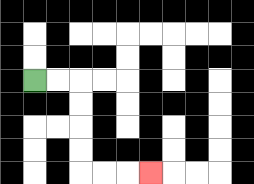{'start': '[1, 3]', 'end': '[6, 7]', 'path_directions': 'R,R,D,D,D,D,R,R,R', 'path_coordinates': '[[1, 3], [2, 3], [3, 3], [3, 4], [3, 5], [3, 6], [3, 7], [4, 7], [5, 7], [6, 7]]'}